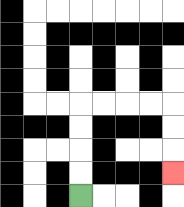{'start': '[3, 8]', 'end': '[7, 7]', 'path_directions': 'U,U,U,U,R,R,R,R,D,D,D', 'path_coordinates': '[[3, 8], [3, 7], [3, 6], [3, 5], [3, 4], [4, 4], [5, 4], [6, 4], [7, 4], [7, 5], [7, 6], [7, 7]]'}